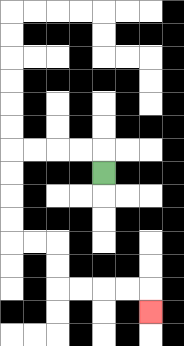{'start': '[4, 7]', 'end': '[6, 13]', 'path_directions': 'U,L,L,L,L,D,D,D,D,R,R,D,D,R,R,R,R,D', 'path_coordinates': '[[4, 7], [4, 6], [3, 6], [2, 6], [1, 6], [0, 6], [0, 7], [0, 8], [0, 9], [0, 10], [1, 10], [2, 10], [2, 11], [2, 12], [3, 12], [4, 12], [5, 12], [6, 12], [6, 13]]'}